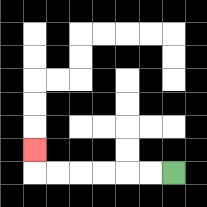{'start': '[7, 7]', 'end': '[1, 6]', 'path_directions': 'L,L,L,L,L,L,U', 'path_coordinates': '[[7, 7], [6, 7], [5, 7], [4, 7], [3, 7], [2, 7], [1, 7], [1, 6]]'}